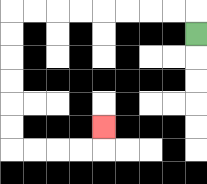{'start': '[8, 1]', 'end': '[4, 5]', 'path_directions': 'U,L,L,L,L,L,L,L,L,D,D,D,D,D,D,R,R,R,R,U', 'path_coordinates': '[[8, 1], [8, 0], [7, 0], [6, 0], [5, 0], [4, 0], [3, 0], [2, 0], [1, 0], [0, 0], [0, 1], [0, 2], [0, 3], [0, 4], [0, 5], [0, 6], [1, 6], [2, 6], [3, 6], [4, 6], [4, 5]]'}